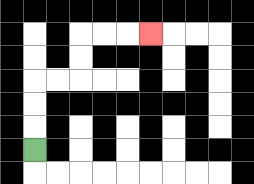{'start': '[1, 6]', 'end': '[6, 1]', 'path_directions': 'U,U,U,R,R,U,U,R,R,R', 'path_coordinates': '[[1, 6], [1, 5], [1, 4], [1, 3], [2, 3], [3, 3], [3, 2], [3, 1], [4, 1], [5, 1], [6, 1]]'}